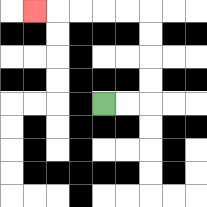{'start': '[4, 4]', 'end': '[1, 0]', 'path_directions': 'R,R,U,U,U,U,L,L,L,L,L', 'path_coordinates': '[[4, 4], [5, 4], [6, 4], [6, 3], [6, 2], [6, 1], [6, 0], [5, 0], [4, 0], [3, 0], [2, 0], [1, 0]]'}